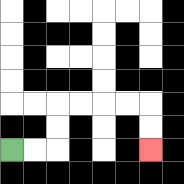{'start': '[0, 6]', 'end': '[6, 6]', 'path_directions': 'R,R,U,U,R,R,R,R,D,D', 'path_coordinates': '[[0, 6], [1, 6], [2, 6], [2, 5], [2, 4], [3, 4], [4, 4], [5, 4], [6, 4], [6, 5], [6, 6]]'}